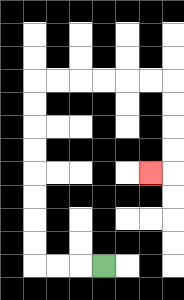{'start': '[4, 11]', 'end': '[6, 7]', 'path_directions': 'L,L,L,U,U,U,U,U,U,U,U,R,R,R,R,R,R,D,D,D,D,L', 'path_coordinates': '[[4, 11], [3, 11], [2, 11], [1, 11], [1, 10], [1, 9], [1, 8], [1, 7], [1, 6], [1, 5], [1, 4], [1, 3], [2, 3], [3, 3], [4, 3], [5, 3], [6, 3], [7, 3], [7, 4], [7, 5], [7, 6], [7, 7], [6, 7]]'}